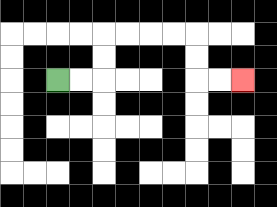{'start': '[2, 3]', 'end': '[10, 3]', 'path_directions': 'R,R,U,U,R,R,R,R,D,D,R,R', 'path_coordinates': '[[2, 3], [3, 3], [4, 3], [4, 2], [4, 1], [5, 1], [6, 1], [7, 1], [8, 1], [8, 2], [8, 3], [9, 3], [10, 3]]'}